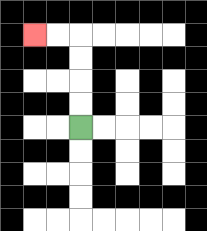{'start': '[3, 5]', 'end': '[1, 1]', 'path_directions': 'U,U,U,U,L,L', 'path_coordinates': '[[3, 5], [3, 4], [3, 3], [3, 2], [3, 1], [2, 1], [1, 1]]'}